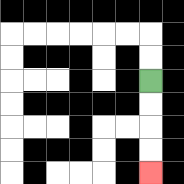{'start': '[6, 3]', 'end': '[6, 7]', 'path_directions': 'D,D,D,D', 'path_coordinates': '[[6, 3], [6, 4], [6, 5], [6, 6], [6, 7]]'}